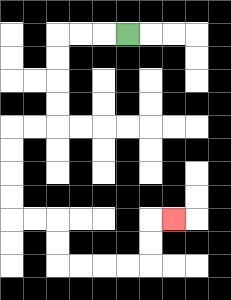{'start': '[5, 1]', 'end': '[7, 9]', 'path_directions': 'L,L,L,D,D,D,D,L,L,D,D,D,D,R,R,D,D,R,R,R,R,U,U,R', 'path_coordinates': '[[5, 1], [4, 1], [3, 1], [2, 1], [2, 2], [2, 3], [2, 4], [2, 5], [1, 5], [0, 5], [0, 6], [0, 7], [0, 8], [0, 9], [1, 9], [2, 9], [2, 10], [2, 11], [3, 11], [4, 11], [5, 11], [6, 11], [6, 10], [6, 9], [7, 9]]'}